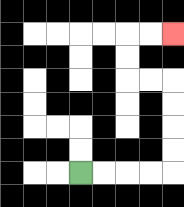{'start': '[3, 7]', 'end': '[7, 1]', 'path_directions': 'R,R,R,R,U,U,U,U,L,L,U,U,R,R', 'path_coordinates': '[[3, 7], [4, 7], [5, 7], [6, 7], [7, 7], [7, 6], [7, 5], [7, 4], [7, 3], [6, 3], [5, 3], [5, 2], [5, 1], [6, 1], [7, 1]]'}